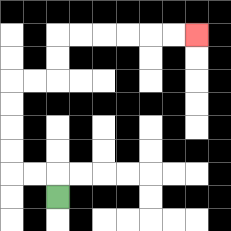{'start': '[2, 8]', 'end': '[8, 1]', 'path_directions': 'U,L,L,U,U,U,U,R,R,U,U,R,R,R,R,R,R', 'path_coordinates': '[[2, 8], [2, 7], [1, 7], [0, 7], [0, 6], [0, 5], [0, 4], [0, 3], [1, 3], [2, 3], [2, 2], [2, 1], [3, 1], [4, 1], [5, 1], [6, 1], [7, 1], [8, 1]]'}